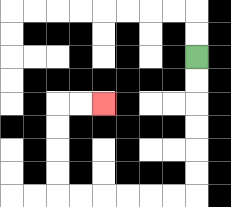{'start': '[8, 2]', 'end': '[4, 4]', 'path_directions': 'D,D,D,D,D,D,L,L,L,L,L,L,U,U,U,U,R,R', 'path_coordinates': '[[8, 2], [8, 3], [8, 4], [8, 5], [8, 6], [8, 7], [8, 8], [7, 8], [6, 8], [5, 8], [4, 8], [3, 8], [2, 8], [2, 7], [2, 6], [2, 5], [2, 4], [3, 4], [4, 4]]'}